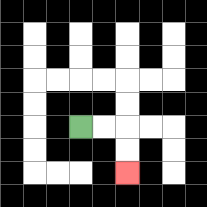{'start': '[3, 5]', 'end': '[5, 7]', 'path_directions': 'R,R,D,D', 'path_coordinates': '[[3, 5], [4, 5], [5, 5], [5, 6], [5, 7]]'}